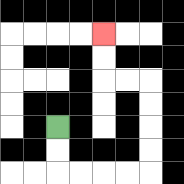{'start': '[2, 5]', 'end': '[4, 1]', 'path_directions': 'D,D,R,R,R,R,U,U,U,U,L,L,U,U', 'path_coordinates': '[[2, 5], [2, 6], [2, 7], [3, 7], [4, 7], [5, 7], [6, 7], [6, 6], [6, 5], [6, 4], [6, 3], [5, 3], [4, 3], [4, 2], [4, 1]]'}